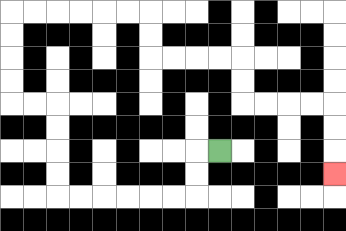{'start': '[9, 6]', 'end': '[14, 7]', 'path_directions': 'L,D,D,L,L,L,L,L,L,U,U,U,U,L,L,U,U,U,U,R,R,R,R,R,R,D,D,R,R,R,R,D,D,R,R,R,R,D,D,D', 'path_coordinates': '[[9, 6], [8, 6], [8, 7], [8, 8], [7, 8], [6, 8], [5, 8], [4, 8], [3, 8], [2, 8], [2, 7], [2, 6], [2, 5], [2, 4], [1, 4], [0, 4], [0, 3], [0, 2], [0, 1], [0, 0], [1, 0], [2, 0], [3, 0], [4, 0], [5, 0], [6, 0], [6, 1], [6, 2], [7, 2], [8, 2], [9, 2], [10, 2], [10, 3], [10, 4], [11, 4], [12, 4], [13, 4], [14, 4], [14, 5], [14, 6], [14, 7]]'}